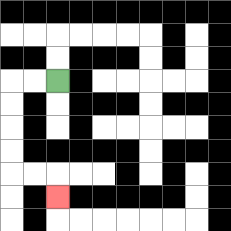{'start': '[2, 3]', 'end': '[2, 8]', 'path_directions': 'L,L,D,D,D,D,R,R,D', 'path_coordinates': '[[2, 3], [1, 3], [0, 3], [0, 4], [0, 5], [0, 6], [0, 7], [1, 7], [2, 7], [2, 8]]'}